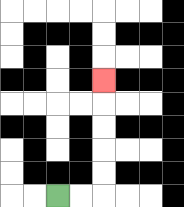{'start': '[2, 8]', 'end': '[4, 3]', 'path_directions': 'R,R,U,U,U,U,U', 'path_coordinates': '[[2, 8], [3, 8], [4, 8], [4, 7], [4, 6], [4, 5], [4, 4], [4, 3]]'}